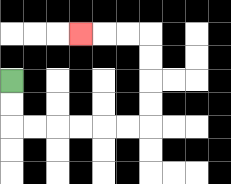{'start': '[0, 3]', 'end': '[3, 1]', 'path_directions': 'D,D,R,R,R,R,R,R,U,U,U,U,L,L,L', 'path_coordinates': '[[0, 3], [0, 4], [0, 5], [1, 5], [2, 5], [3, 5], [4, 5], [5, 5], [6, 5], [6, 4], [6, 3], [6, 2], [6, 1], [5, 1], [4, 1], [3, 1]]'}